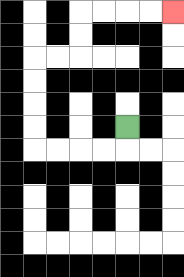{'start': '[5, 5]', 'end': '[7, 0]', 'path_directions': 'D,L,L,L,L,U,U,U,U,R,R,U,U,R,R,R,R', 'path_coordinates': '[[5, 5], [5, 6], [4, 6], [3, 6], [2, 6], [1, 6], [1, 5], [1, 4], [1, 3], [1, 2], [2, 2], [3, 2], [3, 1], [3, 0], [4, 0], [5, 0], [6, 0], [7, 0]]'}